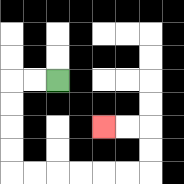{'start': '[2, 3]', 'end': '[4, 5]', 'path_directions': 'L,L,D,D,D,D,R,R,R,R,R,R,U,U,L,L', 'path_coordinates': '[[2, 3], [1, 3], [0, 3], [0, 4], [0, 5], [0, 6], [0, 7], [1, 7], [2, 7], [3, 7], [4, 7], [5, 7], [6, 7], [6, 6], [6, 5], [5, 5], [4, 5]]'}